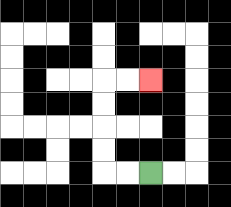{'start': '[6, 7]', 'end': '[6, 3]', 'path_directions': 'L,L,U,U,U,U,R,R', 'path_coordinates': '[[6, 7], [5, 7], [4, 7], [4, 6], [4, 5], [4, 4], [4, 3], [5, 3], [6, 3]]'}